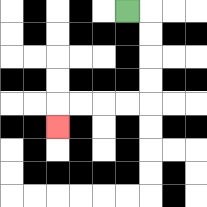{'start': '[5, 0]', 'end': '[2, 5]', 'path_directions': 'R,D,D,D,D,L,L,L,L,D', 'path_coordinates': '[[5, 0], [6, 0], [6, 1], [6, 2], [6, 3], [6, 4], [5, 4], [4, 4], [3, 4], [2, 4], [2, 5]]'}